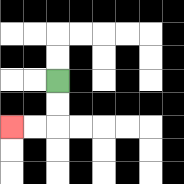{'start': '[2, 3]', 'end': '[0, 5]', 'path_directions': 'D,D,L,L', 'path_coordinates': '[[2, 3], [2, 4], [2, 5], [1, 5], [0, 5]]'}